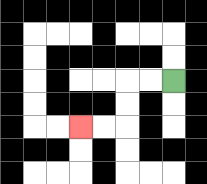{'start': '[7, 3]', 'end': '[3, 5]', 'path_directions': 'L,L,D,D,L,L', 'path_coordinates': '[[7, 3], [6, 3], [5, 3], [5, 4], [5, 5], [4, 5], [3, 5]]'}